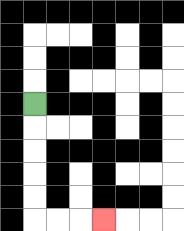{'start': '[1, 4]', 'end': '[4, 9]', 'path_directions': 'D,D,D,D,D,R,R,R', 'path_coordinates': '[[1, 4], [1, 5], [1, 6], [1, 7], [1, 8], [1, 9], [2, 9], [3, 9], [4, 9]]'}